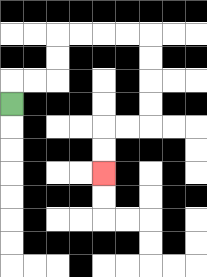{'start': '[0, 4]', 'end': '[4, 7]', 'path_directions': 'U,R,R,U,U,R,R,R,R,D,D,D,D,L,L,D,D', 'path_coordinates': '[[0, 4], [0, 3], [1, 3], [2, 3], [2, 2], [2, 1], [3, 1], [4, 1], [5, 1], [6, 1], [6, 2], [6, 3], [6, 4], [6, 5], [5, 5], [4, 5], [4, 6], [4, 7]]'}